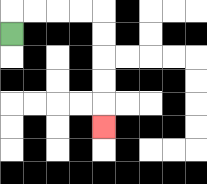{'start': '[0, 1]', 'end': '[4, 5]', 'path_directions': 'U,R,R,R,R,D,D,D,D,D', 'path_coordinates': '[[0, 1], [0, 0], [1, 0], [2, 0], [3, 0], [4, 0], [4, 1], [4, 2], [4, 3], [4, 4], [4, 5]]'}